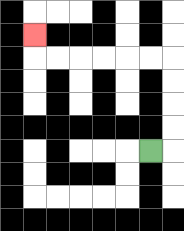{'start': '[6, 6]', 'end': '[1, 1]', 'path_directions': 'R,U,U,U,U,L,L,L,L,L,L,U', 'path_coordinates': '[[6, 6], [7, 6], [7, 5], [7, 4], [7, 3], [7, 2], [6, 2], [5, 2], [4, 2], [3, 2], [2, 2], [1, 2], [1, 1]]'}